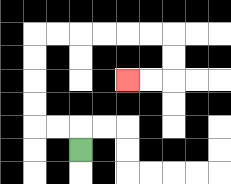{'start': '[3, 6]', 'end': '[5, 3]', 'path_directions': 'U,L,L,U,U,U,U,R,R,R,R,R,R,D,D,L,L', 'path_coordinates': '[[3, 6], [3, 5], [2, 5], [1, 5], [1, 4], [1, 3], [1, 2], [1, 1], [2, 1], [3, 1], [4, 1], [5, 1], [6, 1], [7, 1], [7, 2], [7, 3], [6, 3], [5, 3]]'}